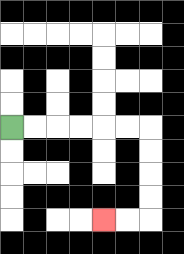{'start': '[0, 5]', 'end': '[4, 9]', 'path_directions': 'R,R,R,R,R,R,D,D,D,D,L,L', 'path_coordinates': '[[0, 5], [1, 5], [2, 5], [3, 5], [4, 5], [5, 5], [6, 5], [6, 6], [6, 7], [6, 8], [6, 9], [5, 9], [4, 9]]'}